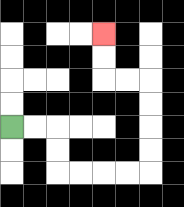{'start': '[0, 5]', 'end': '[4, 1]', 'path_directions': 'R,R,D,D,R,R,R,R,U,U,U,U,L,L,U,U', 'path_coordinates': '[[0, 5], [1, 5], [2, 5], [2, 6], [2, 7], [3, 7], [4, 7], [5, 7], [6, 7], [6, 6], [6, 5], [6, 4], [6, 3], [5, 3], [4, 3], [4, 2], [4, 1]]'}